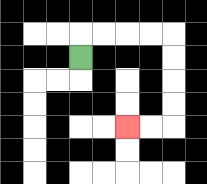{'start': '[3, 2]', 'end': '[5, 5]', 'path_directions': 'U,R,R,R,R,D,D,D,D,L,L', 'path_coordinates': '[[3, 2], [3, 1], [4, 1], [5, 1], [6, 1], [7, 1], [7, 2], [7, 3], [7, 4], [7, 5], [6, 5], [5, 5]]'}